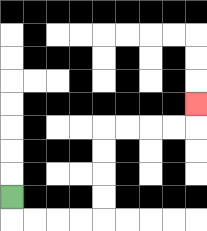{'start': '[0, 8]', 'end': '[8, 4]', 'path_directions': 'D,R,R,R,R,U,U,U,U,R,R,R,R,U', 'path_coordinates': '[[0, 8], [0, 9], [1, 9], [2, 9], [3, 9], [4, 9], [4, 8], [4, 7], [4, 6], [4, 5], [5, 5], [6, 5], [7, 5], [8, 5], [8, 4]]'}